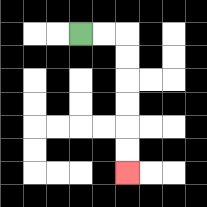{'start': '[3, 1]', 'end': '[5, 7]', 'path_directions': 'R,R,D,D,D,D,D,D', 'path_coordinates': '[[3, 1], [4, 1], [5, 1], [5, 2], [5, 3], [5, 4], [5, 5], [5, 6], [5, 7]]'}